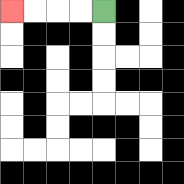{'start': '[4, 0]', 'end': '[0, 0]', 'path_directions': 'L,L,L,L', 'path_coordinates': '[[4, 0], [3, 0], [2, 0], [1, 0], [0, 0]]'}